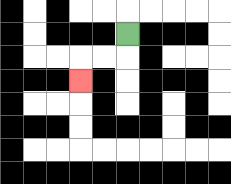{'start': '[5, 1]', 'end': '[3, 3]', 'path_directions': 'D,L,L,D', 'path_coordinates': '[[5, 1], [5, 2], [4, 2], [3, 2], [3, 3]]'}